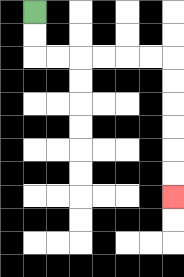{'start': '[1, 0]', 'end': '[7, 8]', 'path_directions': 'D,D,R,R,R,R,R,R,D,D,D,D,D,D', 'path_coordinates': '[[1, 0], [1, 1], [1, 2], [2, 2], [3, 2], [4, 2], [5, 2], [6, 2], [7, 2], [7, 3], [7, 4], [7, 5], [7, 6], [7, 7], [7, 8]]'}